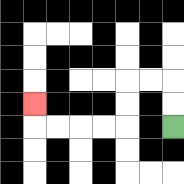{'start': '[7, 5]', 'end': '[1, 4]', 'path_directions': 'U,U,L,L,D,D,L,L,L,L,U', 'path_coordinates': '[[7, 5], [7, 4], [7, 3], [6, 3], [5, 3], [5, 4], [5, 5], [4, 5], [3, 5], [2, 5], [1, 5], [1, 4]]'}